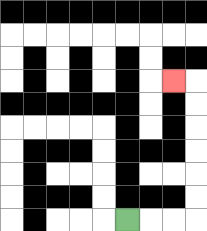{'start': '[5, 9]', 'end': '[7, 3]', 'path_directions': 'R,R,R,U,U,U,U,U,U,L', 'path_coordinates': '[[5, 9], [6, 9], [7, 9], [8, 9], [8, 8], [8, 7], [8, 6], [8, 5], [8, 4], [8, 3], [7, 3]]'}